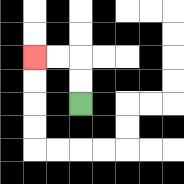{'start': '[3, 4]', 'end': '[1, 2]', 'path_directions': 'U,U,L,L', 'path_coordinates': '[[3, 4], [3, 3], [3, 2], [2, 2], [1, 2]]'}